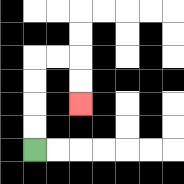{'start': '[1, 6]', 'end': '[3, 4]', 'path_directions': 'U,U,U,U,R,R,D,D', 'path_coordinates': '[[1, 6], [1, 5], [1, 4], [1, 3], [1, 2], [2, 2], [3, 2], [3, 3], [3, 4]]'}